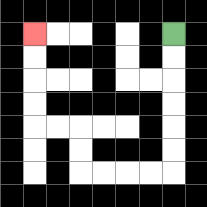{'start': '[7, 1]', 'end': '[1, 1]', 'path_directions': 'D,D,D,D,D,D,L,L,L,L,U,U,L,L,U,U,U,U', 'path_coordinates': '[[7, 1], [7, 2], [7, 3], [7, 4], [7, 5], [7, 6], [7, 7], [6, 7], [5, 7], [4, 7], [3, 7], [3, 6], [3, 5], [2, 5], [1, 5], [1, 4], [1, 3], [1, 2], [1, 1]]'}